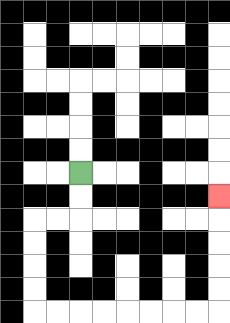{'start': '[3, 7]', 'end': '[9, 8]', 'path_directions': 'D,D,L,L,D,D,D,D,R,R,R,R,R,R,R,R,U,U,U,U,U', 'path_coordinates': '[[3, 7], [3, 8], [3, 9], [2, 9], [1, 9], [1, 10], [1, 11], [1, 12], [1, 13], [2, 13], [3, 13], [4, 13], [5, 13], [6, 13], [7, 13], [8, 13], [9, 13], [9, 12], [9, 11], [9, 10], [9, 9], [9, 8]]'}